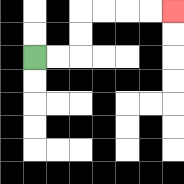{'start': '[1, 2]', 'end': '[7, 0]', 'path_directions': 'R,R,U,U,R,R,R,R', 'path_coordinates': '[[1, 2], [2, 2], [3, 2], [3, 1], [3, 0], [4, 0], [5, 0], [6, 0], [7, 0]]'}